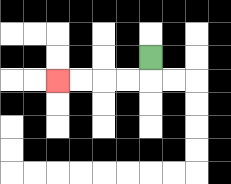{'start': '[6, 2]', 'end': '[2, 3]', 'path_directions': 'D,L,L,L,L', 'path_coordinates': '[[6, 2], [6, 3], [5, 3], [4, 3], [3, 3], [2, 3]]'}